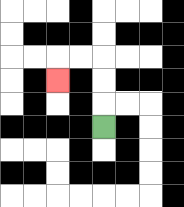{'start': '[4, 5]', 'end': '[2, 3]', 'path_directions': 'U,U,U,L,L,D', 'path_coordinates': '[[4, 5], [4, 4], [4, 3], [4, 2], [3, 2], [2, 2], [2, 3]]'}